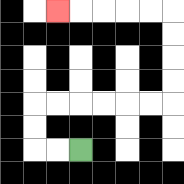{'start': '[3, 6]', 'end': '[2, 0]', 'path_directions': 'L,L,U,U,R,R,R,R,R,R,U,U,U,U,L,L,L,L,L', 'path_coordinates': '[[3, 6], [2, 6], [1, 6], [1, 5], [1, 4], [2, 4], [3, 4], [4, 4], [5, 4], [6, 4], [7, 4], [7, 3], [7, 2], [7, 1], [7, 0], [6, 0], [5, 0], [4, 0], [3, 0], [2, 0]]'}